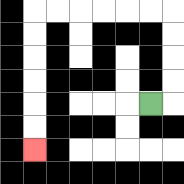{'start': '[6, 4]', 'end': '[1, 6]', 'path_directions': 'R,U,U,U,U,L,L,L,L,L,L,D,D,D,D,D,D', 'path_coordinates': '[[6, 4], [7, 4], [7, 3], [7, 2], [7, 1], [7, 0], [6, 0], [5, 0], [4, 0], [3, 0], [2, 0], [1, 0], [1, 1], [1, 2], [1, 3], [1, 4], [1, 5], [1, 6]]'}